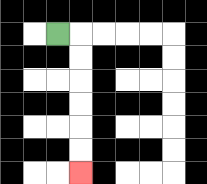{'start': '[2, 1]', 'end': '[3, 7]', 'path_directions': 'R,D,D,D,D,D,D', 'path_coordinates': '[[2, 1], [3, 1], [3, 2], [3, 3], [3, 4], [3, 5], [3, 6], [3, 7]]'}